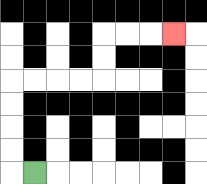{'start': '[1, 7]', 'end': '[7, 1]', 'path_directions': 'L,U,U,U,U,R,R,R,R,U,U,R,R,R', 'path_coordinates': '[[1, 7], [0, 7], [0, 6], [0, 5], [0, 4], [0, 3], [1, 3], [2, 3], [3, 3], [4, 3], [4, 2], [4, 1], [5, 1], [6, 1], [7, 1]]'}